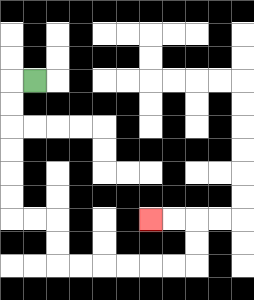{'start': '[1, 3]', 'end': '[6, 9]', 'path_directions': 'L,D,D,D,D,D,D,R,R,D,D,R,R,R,R,R,R,U,U,L,L', 'path_coordinates': '[[1, 3], [0, 3], [0, 4], [0, 5], [0, 6], [0, 7], [0, 8], [0, 9], [1, 9], [2, 9], [2, 10], [2, 11], [3, 11], [4, 11], [5, 11], [6, 11], [7, 11], [8, 11], [8, 10], [8, 9], [7, 9], [6, 9]]'}